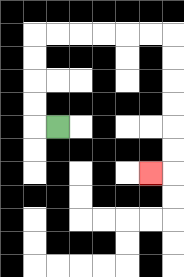{'start': '[2, 5]', 'end': '[6, 7]', 'path_directions': 'L,U,U,U,U,R,R,R,R,R,R,D,D,D,D,D,D,L', 'path_coordinates': '[[2, 5], [1, 5], [1, 4], [1, 3], [1, 2], [1, 1], [2, 1], [3, 1], [4, 1], [5, 1], [6, 1], [7, 1], [7, 2], [7, 3], [7, 4], [7, 5], [7, 6], [7, 7], [6, 7]]'}